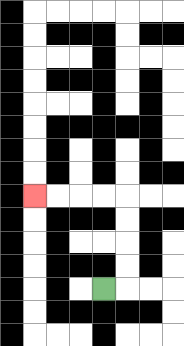{'start': '[4, 12]', 'end': '[1, 8]', 'path_directions': 'R,U,U,U,U,L,L,L,L', 'path_coordinates': '[[4, 12], [5, 12], [5, 11], [5, 10], [5, 9], [5, 8], [4, 8], [3, 8], [2, 8], [1, 8]]'}